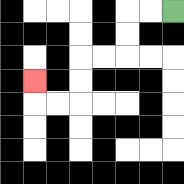{'start': '[7, 0]', 'end': '[1, 3]', 'path_directions': 'L,L,D,D,L,L,D,D,L,L,U', 'path_coordinates': '[[7, 0], [6, 0], [5, 0], [5, 1], [5, 2], [4, 2], [3, 2], [3, 3], [3, 4], [2, 4], [1, 4], [1, 3]]'}